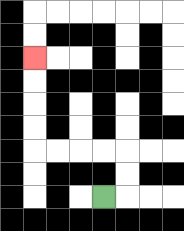{'start': '[4, 8]', 'end': '[1, 2]', 'path_directions': 'R,U,U,L,L,L,L,U,U,U,U', 'path_coordinates': '[[4, 8], [5, 8], [5, 7], [5, 6], [4, 6], [3, 6], [2, 6], [1, 6], [1, 5], [1, 4], [1, 3], [1, 2]]'}